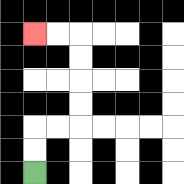{'start': '[1, 7]', 'end': '[1, 1]', 'path_directions': 'U,U,R,R,U,U,U,U,L,L', 'path_coordinates': '[[1, 7], [1, 6], [1, 5], [2, 5], [3, 5], [3, 4], [3, 3], [3, 2], [3, 1], [2, 1], [1, 1]]'}